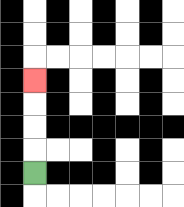{'start': '[1, 7]', 'end': '[1, 3]', 'path_directions': 'U,U,U,U', 'path_coordinates': '[[1, 7], [1, 6], [1, 5], [1, 4], [1, 3]]'}